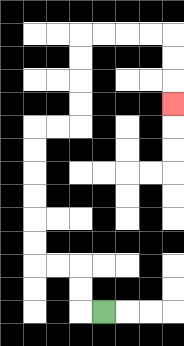{'start': '[4, 13]', 'end': '[7, 4]', 'path_directions': 'L,U,U,L,L,U,U,U,U,U,U,R,R,U,U,U,U,R,R,R,R,D,D,D', 'path_coordinates': '[[4, 13], [3, 13], [3, 12], [3, 11], [2, 11], [1, 11], [1, 10], [1, 9], [1, 8], [1, 7], [1, 6], [1, 5], [2, 5], [3, 5], [3, 4], [3, 3], [3, 2], [3, 1], [4, 1], [5, 1], [6, 1], [7, 1], [7, 2], [7, 3], [7, 4]]'}